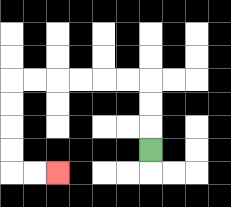{'start': '[6, 6]', 'end': '[2, 7]', 'path_directions': 'U,U,U,L,L,L,L,L,L,D,D,D,D,R,R', 'path_coordinates': '[[6, 6], [6, 5], [6, 4], [6, 3], [5, 3], [4, 3], [3, 3], [2, 3], [1, 3], [0, 3], [0, 4], [0, 5], [0, 6], [0, 7], [1, 7], [2, 7]]'}